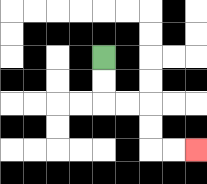{'start': '[4, 2]', 'end': '[8, 6]', 'path_directions': 'D,D,R,R,D,D,R,R', 'path_coordinates': '[[4, 2], [4, 3], [4, 4], [5, 4], [6, 4], [6, 5], [6, 6], [7, 6], [8, 6]]'}